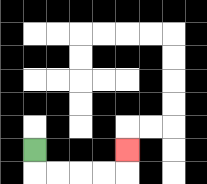{'start': '[1, 6]', 'end': '[5, 6]', 'path_directions': 'D,R,R,R,R,U', 'path_coordinates': '[[1, 6], [1, 7], [2, 7], [3, 7], [4, 7], [5, 7], [5, 6]]'}